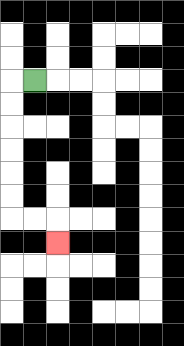{'start': '[1, 3]', 'end': '[2, 10]', 'path_directions': 'L,D,D,D,D,D,D,R,R,D', 'path_coordinates': '[[1, 3], [0, 3], [0, 4], [0, 5], [0, 6], [0, 7], [0, 8], [0, 9], [1, 9], [2, 9], [2, 10]]'}